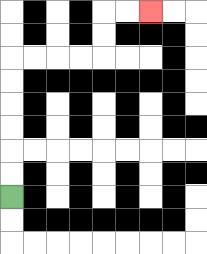{'start': '[0, 8]', 'end': '[6, 0]', 'path_directions': 'U,U,U,U,U,U,R,R,R,R,U,U,R,R', 'path_coordinates': '[[0, 8], [0, 7], [0, 6], [0, 5], [0, 4], [0, 3], [0, 2], [1, 2], [2, 2], [3, 2], [4, 2], [4, 1], [4, 0], [5, 0], [6, 0]]'}